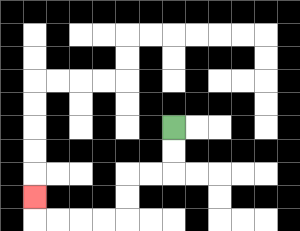{'start': '[7, 5]', 'end': '[1, 8]', 'path_directions': 'D,D,L,L,D,D,L,L,L,L,U', 'path_coordinates': '[[7, 5], [7, 6], [7, 7], [6, 7], [5, 7], [5, 8], [5, 9], [4, 9], [3, 9], [2, 9], [1, 9], [1, 8]]'}